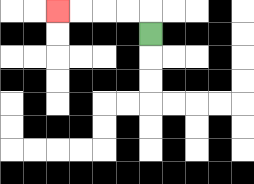{'start': '[6, 1]', 'end': '[2, 0]', 'path_directions': 'U,L,L,L,L', 'path_coordinates': '[[6, 1], [6, 0], [5, 0], [4, 0], [3, 0], [2, 0]]'}